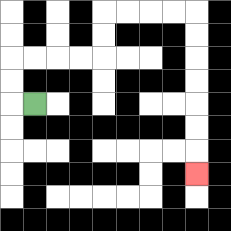{'start': '[1, 4]', 'end': '[8, 7]', 'path_directions': 'L,U,U,R,R,R,R,U,U,R,R,R,R,D,D,D,D,D,D,D', 'path_coordinates': '[[1, 4], [0, 4], [0, 3], [0, 2], [1, 2], [2, 2], [3, 2], [4, 2], [4, 1], [4, 0], [5, 0], [6, 0], [7, 0], [8, 0], [8, 1], [8, 2], [8, 3], [8, 4], [8, 5], [8, 6], [8, 7]]'}